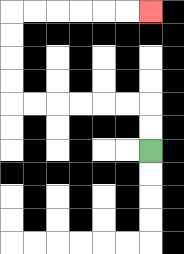{'start': '[6, 6]', 'end': '[6, 0]', 'path_directions': 'U,U,L,L,L,L,L,L,U,U,U,U,R,R,R,R,R,R', 'path_coordinates': '[[6, 6], [6, 5], [6, 4], [5, 4], [4, 4], [3, 4], [2, 4], [1, 4], [0, 4], [0, 3], [0, 2], [0, 1], [0, 0], [1, 0], [2, 0], [3, 0], [4, 0], [5, 0], [6, 0]]'}